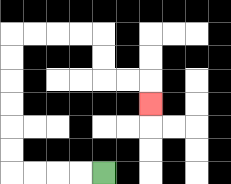{'start': '[4, 7]', 'end': '[6, 4]', 'path_directions': 'L,L,L,L,U,U,U,U,U,U,R,R,R,R,D,D,R,R,D', 'path_coordinates': '[[4, 7], [3, 7], [2, 7], [1, 7], [0, 7], [0, 6], [0, 5], [0, 4], [0, 3], [0, 2], [0, 1], [1, 1], [2, 1], [3, 1], [4, 1], [4, 2], [4, 3], [5, 3], [6, 3], [6, 4]]'}